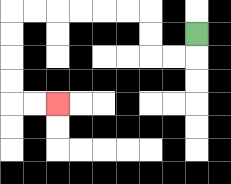{'start': '[8, 1]', 'end': '[2, 4]', 'path_directions': 'D,L,L,U,U,L,L,L,L,L,L,D,D,D,D,R,R', 'path_coordinates': '[[8, 1], [8, 2], [7, 2], [6, 2], [6, 1], [6, 0], [5, 0], [4, 0], [3, 0], [2, 0], [1, 0], [0, 0], [0, 1], [0, 2], [0, 3], [0, 4], [1, 4], [2, 4]]'}